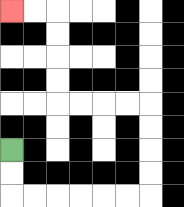{'start': '[0, 6]', 'end': '[0, 0]', 'path_directions': 'D,D,R,R,R,R,R,R,U,U,U,U,L,L,L,L,U,U,U,U,L,L', 'path_coordinates': '[[0, 6], [0, 7], [0, 8], [1, 8], [2, 8], [3, 8], [4, 8], [5, 8], [6, 8], [6, 7], [6, 6], [6, 5], [6, 4], [5, 4], [4, 4], [3, 4], [2, 4], [2, 3], [2, 2], [2, 1], [2, 0], [1, 0], [0, 0]]'}